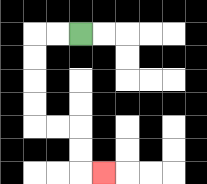{'start': '[3, 1]', 'end': '[4, 7]', 'path_directions': 'L,L,D,D,D,D,R,R,D,D,R', 'path_coordinates': '[[3, 1], [2, 1], [1, 1], [1, 2], [1, 3], [1, 4], [1, 5], [2, 5], [3, 5], [3, 6], [3, 7], [4, 7]]'}